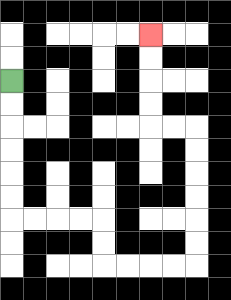{'start': '[0, 3]', 'end': '[6, 1]', 'path_directions': 'D,D,D,D,D,D,R,R,R,R,D,D,R,R,R,R,U,U,U,U,U,U,L,L,U,U,U,U', 'path_coordinates': '[[0, 3], [0, 4], [0, 5], [0, 6], [0, 7], [0, 8], [0, 9], [1, 9], [2, 9], [3, 9], [4, 9], [4, 10], [4, 11], [5, 11], [6, 11], [7, 11], [8, 11], [8, 10], [8, 9], [8, 8], [8, 7], [8, 6], [8, 5], [7, 5], [6, 5], [6, 4], [6, 3], [6, 2], [6, 1]]'}